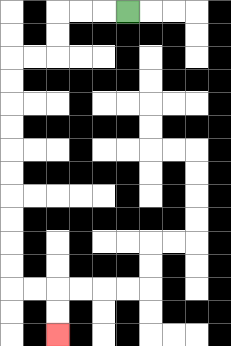{'start': '[5, 0]', 'end': '[2, 14]', 'path_directions': 'L,L,L,D,D,L,L,D,D,D,D,D,D,D,D,D,D,R,R,D,D', 'path_coordinates': '[[5, 0], [4, 0], [3, 0], [2, 0], [2, 1], [2, 2], [1, 2], [0, 2], [0, 3], [0, 4], [0, 5], [0, 6], [0, 7], [0, 8], [0, 9], [0, 10], [0, 11], [0, 12], [1, 12], [2, 12], [2, 13], [2, 14]]'}